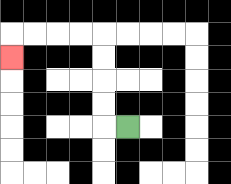{'start': '[5, 5]', 'end': '[0, 2]', 'path_directions': 'L,U,U,U,U,L,L,L,L,D', 'path_coordinates': '[[5, 5], [4, 5], [4, 4], [4, 3], [4, 2], [4, 1], [3, 1], [2, 1], [1, 1], [0, 1], [0, 2]]'}